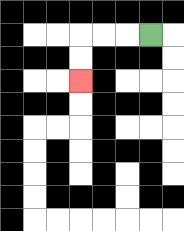{'start': '[6, 1]', 'end': '[3, 3]', 'path_directions': 'L,L,L,D,D', 'path_coordinates': '[[6, 1], [5, 1], [4, 1], [3, 1], [3, 2], [3, 3]]'}